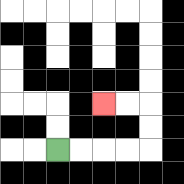{'start': '[2, 6]', 'end': '[4, 4]', 'path_directions': 'R,R,R,R,U,U,L,L', 'path_coordinates': '[[2, 6], [3, 6], [4, 6], [5, 6], [6, 6], [6, 5], [6, 4], [5, 4], [4, 4]]'}